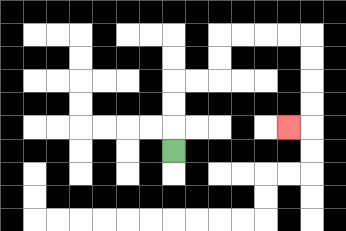{'start': '[7, 6]', 'end': '[12, 5]', 'path_directions': 'U,U,U,R,R,U,U,R,R,R,R,D,D,D,D,L', 'path_coordinates': '[[7, 6], [7, 5], [7, 4], [7, 3], [8, 3], [9, 3], [9, 2], [9, 1], [10, 1], [11, 1], [12, 1], [13, 1], [13, 2], [13, 3], [13, 4], [13, 5], [12, 5]]'}